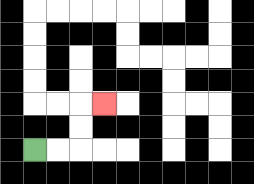{'start': '[1, 6]', 'end': '[4, 4]', 'path_directions': 'R,R,U,U,R', 'path_coordinates': '[[1, 6], [2, 6], [3, 6], [3, 5], [3, 4], [4, 4]]'}